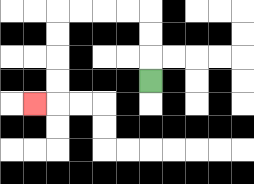{'start': '[6, 3]', 'end': '[1, 4]', 'path_directions': 'U,U,U,L,L,L,L,D,D,D,D,L', 'path_coordinates': '[[6, 3], [6, 2], [6, 1], [6, 0], [5, 0], [4, 0], [3, 0], [2, 0], [2, 1], [2, 2], [2, 3], [2, 4], [1, 4]]'}